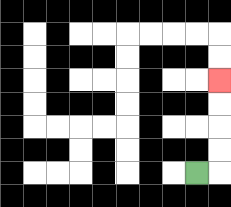{'start': '[8, 7]', 'end': '[9, 3]', 'path_directions': 'R,U,U,U,U', 'path_coordinates': '[[8, 7], [9, 7], [9, 6], [9, 5], [9, 4], [9, 3]]'}